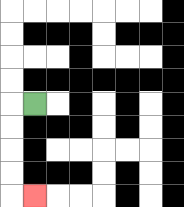{'start': '[1, 4]', 'end': '[1, 8]', 'path_directions': 'L,D,D,D,D,R', 'path_coordinates': '[[1, 4], [0, 4], [0, 5], [0, 6], [0, 7], [0, 8], [1, 8]]'}